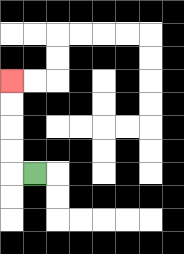{'start': '[1, 7]', 'end': '[0, 3]', 'path_directions': 'L,U,U,U,U', 'path_coordinates': '[[1, 7], [0, 7], [0, 6], [0, 5], [0, 4], [0, 3]]'}